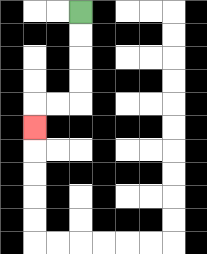{'start': '[3, 0]', 'end': '[1, 5]', 'path_directions': 'D,D,D,D,L,L,D', 'path_coordinates': '[[3, 0], [3, 1], [3, 2], [3, 3], [3, 4], [2, 4], [1, 4], [1, 5]]'}